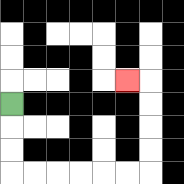{'start': '[0, 4]', 'end': '[5, 3]', 'path_directions': 'D,D,D,R,R,R,R,R,R,U,U,U,U,L', 'path_coordinates': '[[0, 4], [0, 5], [0, 6], [0, 7], [1, 7], [2, 7], [3, 7], [4, 7], [5, 7], [6, 7], [6, 6], [6, 5], [6, 4], [6, 3], [5, 3]]'}